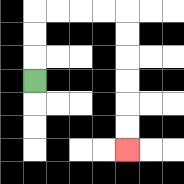{'start': '[1, 3]', 'end': '[5, 6]', 'path_directions': 'U,U,U,R,R,R,R,D,D,D,D,D,D', 'path_coordinates': '[[1, 3], [1, 2], [1, 1], [1, 0], [2, 0], [3, 0], [4, 0], [5, 0], [5, 1], [5, 2], [5, 3], [5, 4], [5, 5], [5, 6]]'}